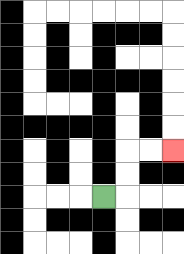{'start': '[4, 8]', 'end': '[7, 6]', 'path_directions': 'R,U,U,R,R', 'path_coordinates': '[[4, 8], [5, 8], [5, 7], [5, 6], [6, 6], [7, 6]]'}